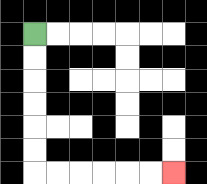{'start': '[1, 1]', 'end': '[7, 7]', 'path_directions': 'D,D,D,D,D,D,R,R,R,R,R,R', 'path_coordinates': '[[1, 1], [1, 2], [1, 3], [1, 4], [1, 5], [1, 6], [1, 7], [2, 7], [3, 7], [4, 7], [5, 7], [6, 7], [7, 7]]'}